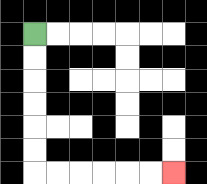{'start': '[1, 1]', 'end': '[7, 7]', 'path_directions': 'D,D,D,D,D,D,R,R,R,R,R,R', 'path_coordinates': '[[1, 1], [1, 2], [1, 3], [1, 4], [1, 5], [1, 6], [1, 7], [2, 7], [3, 7], [4, 7], [5, 7], [6, 7], [7, 7]]'}